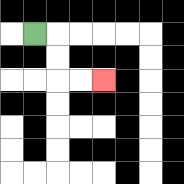{'start': '[1, 1]', 'end': '[4, 3]', 'path_directions': 'R,D,D,R,R', 'path_coordinates': '[[1, 1], [2, 1], [2, 2], [2, 3], [3, 3], [4, 3]]'}